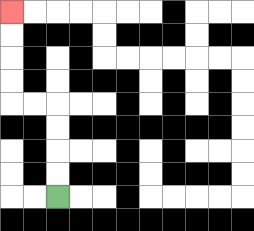{'start': '[2, 8]', 'end': '[0, 0]', 'path_directions': 'U,U,U,U,L,L,U,U,U,U', 'path_coordinates': '[[2, 8], [2, 7], [2, 6], [2, 5], [2, 4], [1, 4], [0, 4], [0, 3], [0, 2], [0, 1], [0, 0]]'}